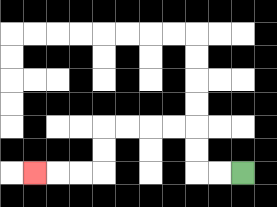{'start': '[10, 7]', 'end': '[1, 7]', 'path_directions': 'L,L,U,U,L,L,L,L,D,D,L,L,L', 'path_coordinates': '[[10, 7], [9, 7], [8, 7], [8, 6], [8, 5], [7, 5], [6, 5], [5, 5], [4, 5], [4, 6], [4, 7], [3, 7], [2, 7], [1, 7]]'}